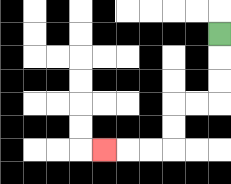{'start': '[9, 1]', 'end': '[4, 6]', 'path_directions': 'D,D,D,L,L,D,D,L,L,L', 'path_coordinates': '[[9, 1], [9, 2], [9, 3], [9, 4], [8, 4], [7, 4], [7, 5], [7, 6], [6, 6], [5, 6], [4, 6]]'}